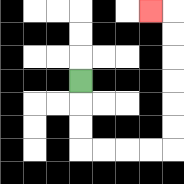{'start': '[3, 3]', 'end': '[6, 0]', 'path_directions': 'D,D,D,R,R,R,R,U,U,U,U,U,U,L', 'path_coordinates': '[[3, 3], [3, 4], [3, 5], [3, 6], [4, 6], [5, 6], [6, 6], [7, 6], [7, 5], [7, 4], [7, 3], [7, 2], [7, 1], [7, 0], [6, 0]]'}